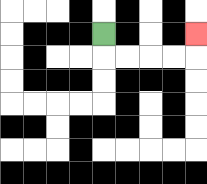{'start': '[4, 1]', 'end': '[8, 1]', 'path_directions': 'D,R,R,R,R,U', 'path_coordinates': '[[4, 1], [4, 2], [5, 2], [6, 2], [7, 2], [8, 2], [8, 1]]'}